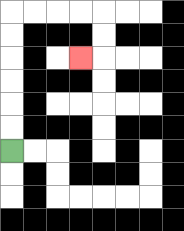{'start': '[0, 6]', 'end': '[3, 2]', 'path_directions': 'U,U,U,U,U,U,R,R,R,R,D,D,L', 'path_coordinates': '[[0, 6], [0, 5], [0, 4], [0, 3], [0, 2], [0, 1], [0, 0], [1, 0], [2, 0], [3, 0], [4, 0], [4, 1], [4, 2], [3, 2]]'}